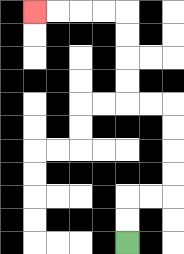{'start': '[5, 10]', 'end': '[1, 0]', 'path_directions': 'U,U,R,R,U,U,U,U,L,L,U,U,U,U,L,L,L,L', 'path_coordinates': '[[5, 10], [5, 9], [5, 8], [6, 8], [7, 8], [7, 7], [7, 6], [7, 5], [7, 4], [6, 4], [5, 4], [5, 3], [5, 2], [5, 1], [5, 0], [4, 0], [3, 0], [2, 0], [1, 0]]'}